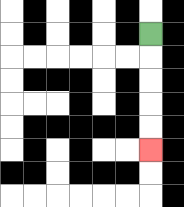{'start': '[6, 1]', 'end': '[6, 6]', 'path_directions': 'D,D,D,D,D', 'path_coordinates': '[[6, 1], [6, 2], [6, 3], [6, 4], [6, 5], [6, 6]]'}